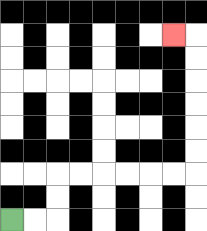{'start': '[0, 9]', 'end': '[7, 1]', 'path_directions': 'R,R,U,U,R,R,R,R,R,R,U,U,U,U,U,U,L', 'path_coordinates': '[[0, 9], [1, 9], [2, 9], [2, 8], [2, 7], [3, 7], [4, 7], [5, 7], [6, 7], [7, 7], [8, 7], [8, 6], [8, 5], [8, 4], [8, 3], [8, 2], [8, 1], [7, 1]]'}